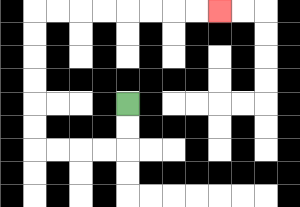{'start': '[5, 4]', 'end': '[9, 0]', 'path_directions': 'D,D,L,L,L,L,U,U,U,U,U,U,R,R,R,R,R,R,R,R', 'path_coordinates': '[[5, 4], [5, 5], [5, 6], [4, 6], [3, 6], [2, 6], [1, 6], [1, 5], [1, 4], [1, 3], [1, 2], [1, 1], [1, 0], [2, 0], [3, 0], [4, 0], [5, 0], [6, 0], [7, 0], [8, 0], [9, 0]]'}